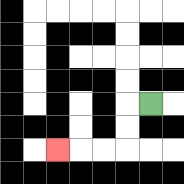{'start': '[6, 4]', 'end': '[2, 6]', 'path_directions': 'L,D,D,L,L,L', 'path_coordinates': '[[6, 4], [5, 4], [5, 5], [5, 6], [4, 6], [3, 6], [2, 6]]'}